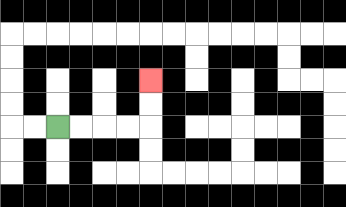{'start': '[2, 5]', 'end': '[6, 3]', 'path_directions': 'R,R,R,R,U,U', 'path_coordinates': '[[2, 5], [3, 5], [4, 5], [5, 5], [6, 5], [6, 4], [6, 3]]'}